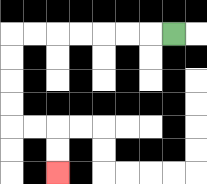{'start': '[7, 1]', 'end': '[2, 7]', 'path_directions': 'L,L,L,L,L,L,L,D,D,D,D,R,R,D,D', 'path_coordinates': '[[7, 1], [6, 1], [5, 1], [4, 1], [3, 1], [2, 1], [1, 1], [0, 1], [0, 2], [0, 3], [0, 4], [0, 5], [1, 5], [2, 5], [2, 6], [2, 7]]'}